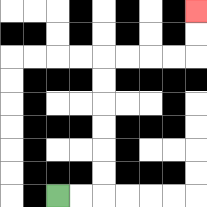{'start': '[2, 8]', 'end': '[8, 0]', 'path_directions': 'R,R,U,U,U,U,U,U,R,R,R,R,U,U', 'path_coordinates': '[[2, 8], [3, 8], [4, 8], [4, 7], [4, 6], [4, 5], [4, 4], [4, 3], [4, 2], [5, 2], [6, 2], [7, 2], [8, 2], [8, 1], [8, 0]]'}